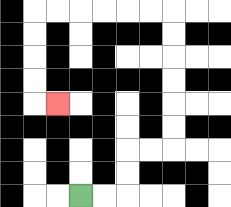{'start': '[3, 8]', 'end': '[2, 4]', 'path_directions': 'R,R,U,U,R,R,U,U,U,U,U,U,L,L,L,L,L,L,D,D,D,D,R', 'path_coordinates': '[[3, 8], [4, 8], [5, 8], [5, 7], [5, 6], [6, 6], [7, 6], [7, 5], [7, 4], [7, 3], [7, 2], [7, 1], [7, 0], [6, 0], [5, 0], [4, 0], [3, 0], [2, 0], [1, 0], [1, 1], [1, 2], [1, 3], [1, 4], [2, 4]]'}